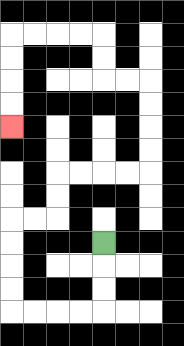{'start': '[4, 10]', 'end': '[0, 5]', 'path_directions': 'D,D,D,L,L,L,L,U,U,U,U,R,R,U,U,R,R,R,R,U,U,U,U,L,L,U,U,L,L,L,L,D,D,D,D', 'path_coordinates': '[[4, 10], [4, 11], [4, 12], [4, 13], [3, 13], [2, 13], [1, 13], [0, 13], [0, 12], [0, 11], [0, 10], [0, 9], [1, 9], [2, 9], [2, 8], [2, 7], [3, 7], [4, 7], [5, 7], [6, 7], [6, 6], [6, 5], [6, 4], [6, 3], [5, 3], [4, 3], [4, 2], [4, 1], [3, 1], [2, 1], [1, 1], [0, 1], [0, 2], [0, 3], [0, 4], [0, 5]]'}